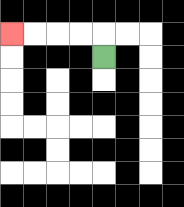{'start': '[4, 2]', 'end': '[0, 1]', 'path_directions': 'U,L,L,L,L', 'path_coordinates': '[[4, 2], [4, 1], [3, 1], [2, 1], [1, 1], [0, 1]]'}